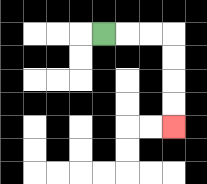{'start': '[4, 1]', 'end': '[7, 5]', 'path_directions': 'R,R,R,D,D,D,D', 'path_coordinates': '[[4, 1], [5, 1], [6, 1], [7, 1], [7, 2], [7, 3], [7, 4], [7, 5]]'}